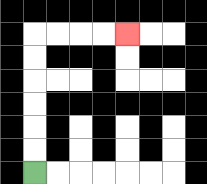{'start': '[1, 7]', 'end': '[5, 1]', 'path_directions': 'U,U,U,U,U,U,R,R,R,R', 'path_coordinates': '[[1, 7], [1, 6], [1, 5], [1, 4], [1, 3], [1, 2], [1, 1], [2, 1], [3, 1], [4, 1], [5, 1]]'}